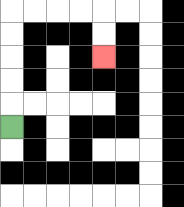{'start': '[0, 5]', 'end': '[4, 2]', 'path_directions': 'U,U,U,U,U,R,R,R,R,D,D', 'path_coordinates': '[[0, 5], [0, 4], [0, 3], [0, 2], [0, 1], [0, 0], [1, 0], [2, 0], [3, 0], [4, 0], [4, 1], [4, 2]]'}